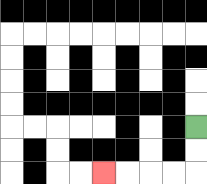{'start': '[8, 5]', 'end': '[4, 7]', 'path_directions': 'D,D,L,L,L,L', 'path_coordinates': '[[8, 5], [8, 6], [8, 7], [7, 7], [6, 7], [5, 7], [4, 7]]'}